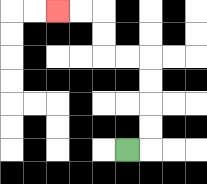{'start': '[5, 6]', 'end': '[2, 0]', 'path_directions': 'R,U,U,U,U,L,L,U,U,L,L', 'path_coordinates': '[[5, 6], [6, 6], [6, 5], [6, 4], [6, 3], [6, 2], [5, 2], [4, 2], [4, 1], [4, 0], [3, 0], [2, 0]]'}